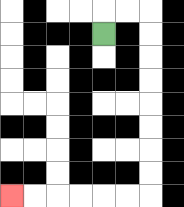{'start': '[4, 1]', 'end': '[0, 8]', 'path_directions': 'U,R,R,D,D,D,D,D,D,D,D,L,L,L,L,L,L', 'path_coordinates': '[[4, 1], [4, 0], [5, 0], [6, 0], [6, 1], [6, 2], [6, 3], [6, 4], [6, 5], [6, 6], [6, 7], [6, 8], [5, 8], [4, 8], [3, 8], [2, 8], [1, 8], [0, 8]]'}